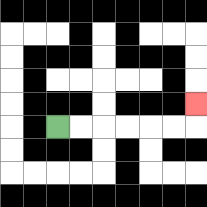{'start': '[2, 5]', 'end': '[8, 4]', 'path_directions': 'R,R,R,R,R,R,U', 'path_coordinates': '[[2, 5], [3, 5], [4, 5], [5, 5], [6, 5], [7, 5], [8, 5], [8, 4]]'}